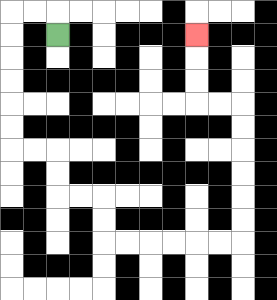{'start': '[2, 1]', 'end': '[8, 1]', 'path_directions': 'U,L,L,D,D,D,D,D,D,R,R,D,D,R,R,D,D,R,R,R,R,R,R,U,U,U,U,U,U,L,L,U,U,U', 'path_coordinates': '[[2, 1], [2, 0], [1, 0], [0, 0], [0, 1], [0, 2], [0, 3], [0, 4], [0, 5], [0, 6], [1, 6], [2, 6], [2, 7], [2, 8], [3, 8], [4, 8], [4, 9], [4, 10], [5, 10], [6, 10], [7, 10], [8, 10], [9, 10], [10, 10], [10, 9], [10, 8], [10, 7], [10, 6], [10, 5], [10, 4], [9, 4], [8, 4], [8, 3], [8, 2], [8, 1]]'}